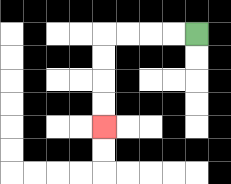{'start': '[8, 1]', 'end': '[4, 5]', 'path_directions': 'L,L,L,L,D,D,D,D', 'path_coordinates': '[[8, 1], [7, 1], [6, 1], [5, 1], [4, 1], [4, 2], [4, 3], [4, 4], [4, 5]]'}